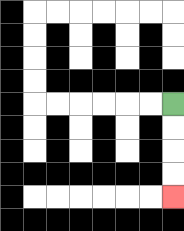{'start': '[7, 4]', 'end': '[7, 8]', 'path_directions': 'D,D,D,D', 'path_coordinates': '[[7, 4], [7, 5], [7, 6], [7, 7], [7, 8]]'}